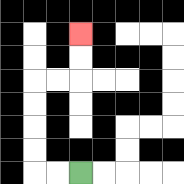{'start': '[3, 7]', 'end': '[3, 1]', 'path_directions': 'L,L,U,U,U,U,R,R,U,U', 'path_coordinates': '[[3, 7], [2, 7], [1, 7], [1, 6], [1, 5], [1, 4], [1, 3], [2, 3], [3, 3], [3, 2], [3, 1]]'}